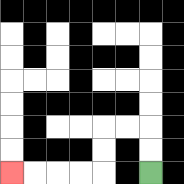{'start': '[6, 7]', 'end': '[0, 7]', 'path_directions': 'U,U,L,L,D,D,L,L,L,L', 'path_coordinates': '[[6, 7], [6, 6], [6, 5], [5, 5], [4, 5], [4, 6], [4, 7], [3, 7], [2, 7], [1, 7], [0, 7]]'}